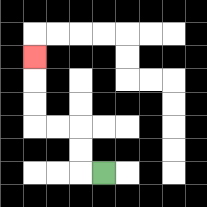{'start': '[4, 7]', 'end': '[1, 2]', 'path_directions': 'L,U,U,L,L,U,U,U', 'path_coordinates': '[[4, 7], [3, 7], [3, 6], [3, 5], [2, 5], [1, 5], [1, 4], [1, 3], [1, 2]]'}